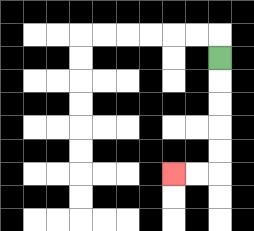{'start': '[9, 2]', 'end': '[7, 7]', 'path_directions': 'D,D,D,D,D,L,L', 'path_coordinates': '[[9, 2], [9, 3], [9, 4], [9, 5], [9, 6], [9, 7], [8, 7], [7, 7]]'}